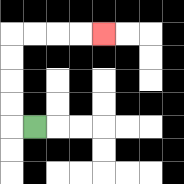{'start': '[1, 5]', 'end': '[4, 1]', 'path_directions': 'L,U,U,U,U,R,R,R,R', 'path_coordinates': '[[1, 5], [0, 5], [0, 4], [0, 3], [0, 2], [0, 1], [1, 1], [2, 1], [3, 1], [4, 1]]'}